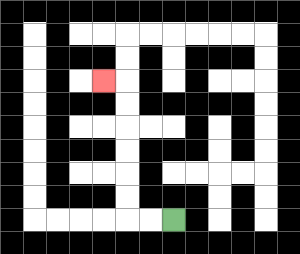{'start': '[7, 9]', 'end': '[4, 3]', 'path_directions': 'L,L,U,U,U,U,U,U,L', 'path_coordinates': '[[7, 9], [6, 9], [5, 9], [5, 8], [5, 7], [5, 6], [5, 5], [5, 4], [5, 3], [4, 3]]'}